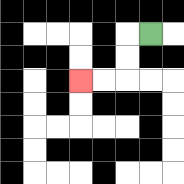{'start': '[6, 1]', 'end': '[3, 3]', 'path_directions': 'L,D,D,L,L', 'path_coordinates': '[[6, 1], [5, 1], [5, 2], [5, 3], [4, 3], [3, 3]]'}